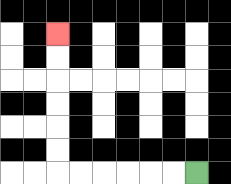{'start': '[8, 7]', 'end': '[2, 1]', 'path_directions': 'L,L,L,L,L,L,U,U,U,U,U,U', 'path_coordinates': '[[8, 7], [7, 7], [6, 7], [5, 7], [4, 7], [3, 7], [2, 7], [2, 6], [2, 5], [2, 4], [2, 3], [2, 2], [2, 1]]'}